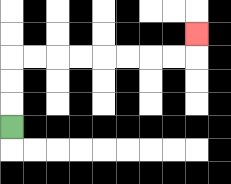{'start': '[0, 5]', 'end': '[8, 1]', 'path_directions': 'U,U,U,R,R,R,R,R,R,R,R,U', 'path_coordinates': '[[0, 5], [0, 4], [0, 3], [0, 2], [1, 2], [2, 2], [3, 2], [4, 2], [5, 2], [6, 2], [7, 2], [8, 2], [8, 1]]'}